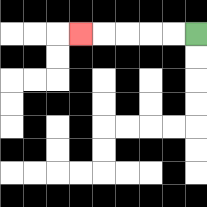{'start': '[8, 1]', 'end': '[3, 1]', 'path_directions': 'L,L,L,L,L', 'path_coordinates': '[[8, 1], [7, 1], [6, 1], [5, 1], [4, 1], [3, 1]]'}